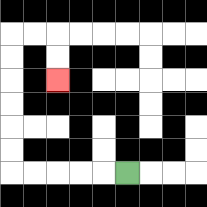{'start': '[5, 7]', 'end': '[2, 3]', 'path_directions': 'L,L,L,L,L,U,U,U,U,U,U,R,R,D,D', 'path_coordinates': '[[5, 7], [4, 7], [3, 7], [2, 7], [1, 7], [0, 7], [0, 6], [0, 5], [0, 4], [0, 3], [0, 2], [0, 1], [1, 1], [2, 1], [2, 2], [2, 3]]'}